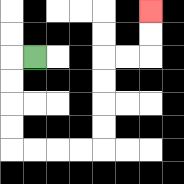{'start': '[1, 2]', 'end': '[6, 0]', 'path_directions': 'L,D,D,D,D,R,R,R,R,U,U,U,U,R,R,U,U', 'path_coordinates': '[[1, 2], [0, 2], [0, 3], [0, 4], [0, 5], [0, 6], [1, 6], [2, 6], [3, 6], [4, 6], [4, 5], [4, 4], [4, 3], [4, 2], [5, 2], [6, 2], [6, 1], [6, 0]]'}